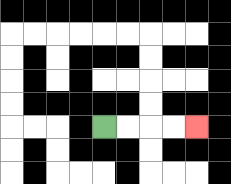{'start': '[4, 5]', 'end': '[8, 5]', 'path_directions': 'R,R,R,R', 'path_coordinates': '[[4, 5], [5, 5], [6, 5], [7, 5], [8, 5]]'}